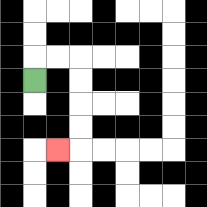{'start': '[1, 3]', 'end': '[2, 6]', 'path_directions': 'U,R,R,D,D,D,D,L', 'path_coordinates': '[[1, 3], [1, 2], [2, 2], [3, 2], [3, 3], [3, 4], [3, 5], [3, 6], [2, 6]]'}